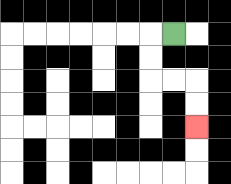{'start': '[7, 1]', 'end': '[8, 5]', 'path_directions': 'L,D,D,R,R,D,D', 'path_coordinates': '[[7, 1], [6, 1], [6, 2], [6, 3], [7, 3], [8, 3], [8, 4], [8, 5]]'}